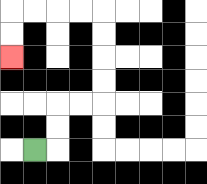{'start': '[1, 6]', 'end': '[0, 2]', 'path_directions': 'R,U,U,R,R,U,U,U,U,L,L,L,L,D,D', 'path_coordinates': '[[1, 6], [2, 6], [2, 5], [2, 4], [3, 4], [4, 4], [4, 3], [4, 2], [4, 1], [4, 0], [3, 0], [2, 0], [1, 0], [0, 0], [0, 1], [0, 2]]'}